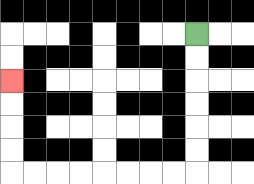{'start': '[8, 1]', 'end': '[0, 3]', 'path_directions': 'D,D,D,D,D,D,L,L,L,L,L,L,L,L,U,U,U,U', 'path_coordinates': '[[8, 1], [8, 2], [8, 3], [8, 4], [8, 5], [8, 6], [8, 7], [7, 7], [6, 7], [5, 7], [4, 7], [3, 7], [2, 7], [1, 7], [0, 7], [0, 6], [0, 5], [0, 4], [0, 3]]'}